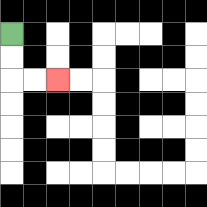{'start': '[0, 1]', 'end': '[2, 3]', 'path_directions': 'D,D,R,R', 'path_coordinates': '[[0, 1], [0, 2], [0, 3], [1, 3], [2, 3]]'}